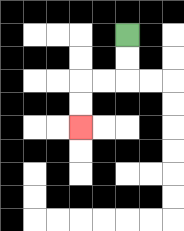{'start': '[5, 1]', 'end': '[3, 5]', 'path_directions': 'D,D,L,L,D,D', 'path_coordinates': '[[5, 1], [5, 2], [5, 3], [4, 3], [3, 3], [3, 4], [3, 5]]'}